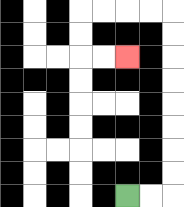{'start': '[5, 8]', 'end': '[5, 2]', 'path_directions': 'R,R,U,U,U,U,U,U,U,U,L,L,L,L,D,D,R,R', 'path_coordinates': '[[5, 8], [6, 8], [7, 8], [7, 7], [7, 6], [7, 5], [7, 4], [7, 3], [7, 2], [7, 1], [7, 0], [6, 0], [5, 0], [4, 0], [3, 0], [3, 1], [3, 2], [4, 2], [5, 2]]'}